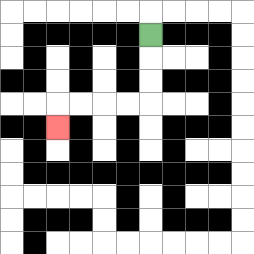{'start': '[6, 1]', 'end': '[2, 5]', 'path_directions': 'D,D,D,L,L,L,L,D', 'path_coordinates': '[[6, 1], [6, 2], [6, 3], [6, 4], [5, 4], [4, 4], [3, 4], [2, 4], [2, 5]]'}